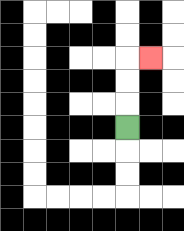{'start': '[5, 5]', 'end': '[6, 2]', 'path_directions': 'U,U,U,R', 'path_coordinates': '[[5, 5], [5, 4], [5, 3], [5, 2], [6, 2]]'}